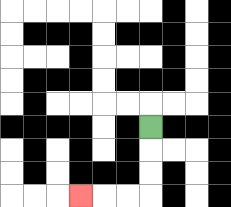{'start': '[6, 5]', 'end': '[3, 8]', 'path_directions': 'D,D,D,L,L,L', 'path_coordinates': '[[6, 5], [6, 6], [6, 7], [6, 8], [5, 8], [4, 8], [3, 8]]'}